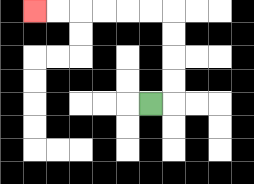{'start': '[6, 4]', 'end': '[1, 0]', 'path_directions': 'R,U,U,U,U,L,L,L,L,L,L', 'path_coordinates': '[[6, 4], [7, 4], [7, 3], [7, 2], [7, 1], [7, 0], [6, 0], [5, 0], [4, 0], [3, 0], [2, 0], [1, 0]]'}